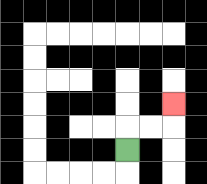{'start': '[5, 6]', 'end': '[7, 4]', 'path_directions': 'U,R,R,U', 'path_coordinates': '[[5, 6], [5, 5], [6, 5], [7, 5], [7, 4]]'}